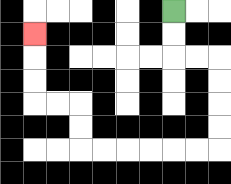{'start': '[7, 0]', 'end': '[1, 1]', 'path_directions': 'D,D,R,R,D,D,D,D,L,L,L,L,L,L,U,U,L,L,U,U,U', 'path_coordinates': '[[7, 0], [7, 1], [7, 2], [8, 2], [9, 2], [9, 3], [9, 4], [9, 5], [9, 6], [8, 6], [7, 6], [6, 6], [5, 6], [4, 6], [3, 6], [3, 5], [3, 4], [2, 4], [1, 4], [1, 3], [1, 2], [1, 1]]'}